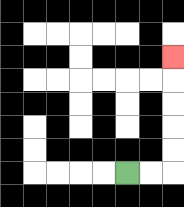{'start': '[5, 7]', 'end': '[7, 2]', 'path_directions': 'R,R,U,U,U,U,U', 'path_coordinates': '[[5, 7], [6, 7], [7, 7], [7, 6], [7, 5], [7, 4], [7, 3], [7, 2]]'}